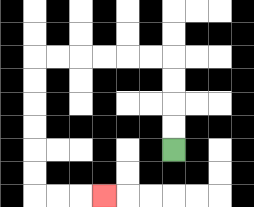{'start': '[7, 6]', 'end': '[4, 8]', 'path_directions': 'U,U,U,U,L,L,L,L,L,L,D,D,D,D,D,D,R,R,R', 'path_coordinates': '[[7, 6], [7, 5], [7, 4], [7, 3], [7, 2], [6, 2], [5, 2], [4, 2], [3, 2], [2, 2], [1, 2], [1, 3], [1, 4], [1, 5], [1, 6], [1, 7], [1, 8], [2, 8], [3, 8], [4, 8]]'}